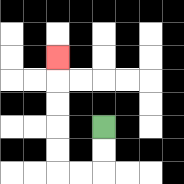{'start': '[4, 5]', 'end': '[2, 2]', 'path_directions': 'D,D,L,L,U,U,U,U,U', 'path_coordinates': '[[4, 5], [4, 6], [4, 7], [3, 7], [2, 7], [2, 6], [2, 5], [2, 4], [2, 3], [2, 2]]'}